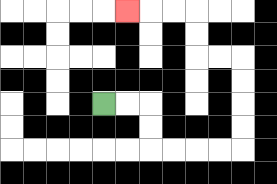{'start': '[4, 4]', 'end': '[5, 0]', 'path_directions': 'R,R,D,D,R,R,R,R,U,U,U,U,L,L,U,U,L,L,L', 'path_coordinates': '[[4, 4], [5, 4], [6, 4], [6, 5], [6, 6], [7, 6], [8, 6], [9, 6], [10, 6], [10, 5], [10, 4], [10, 3], [10, 2], [9, 2], [8, 2], [8, 1], [8, 0], [7, 0], [6, 0], [5, 0]]'}